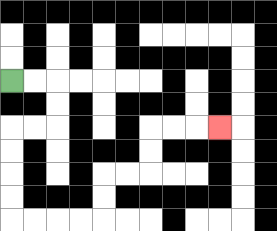{'start': '[0, 3]', 'end': '[9, 5]', 'path_directions': 'R,R,D,D,L,L,D,D,D,D,R,R,R,R,U,U,R,R,U,U,R,R,R', 'path_coordinates': '[[0, 3], [1, 3], [2, 3], [2, 4], [2, 5], [1, 5], [0, 5], [0, 6], [0, 7], [0, 8], [0, 9], [1, 9], [2, 9], [3, 9], [4, 9], [4, 8], [4, 7], [5, 7], [6, 7], [6, 6], [6, 5], [7, 5], [8, 5], [9, 5]]'}